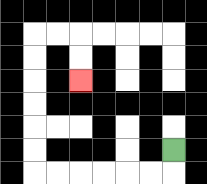{'start': '[7, 6]', 'end': '[3, 3]', 'path_directions': 'D,L,L,L,L,L,L,U,U,U,U,U,U,R,R,D,D', 'path_coordinates': '[[7, 6], [7, 7], [6, 7], [5, 7], [4, 7], [3, 7], [2, 7], [1, 7], [1, 6], [1, 5], [1, 4], [1, 3], [1, 2], [1, 1], [2, 1], [3, 1], [3, 2], [3, 3]]'}